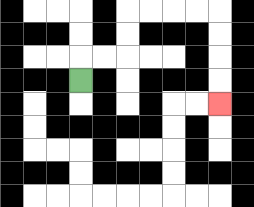{'start': '[3, 3]', 'end': '[9, 4]', 'path_directions': 'U,R,R,U,U,R,R,R,R,D,D,D,D', 'path_coordinates': '[[3, 3], [3, 2], [4, 2], [5, 2], [5, 1], [5, 0], [6, 0], [7, 0], [8, 0], [9, 0], [9, 1], [9, 2], [9, 3], [9, 4]]'}